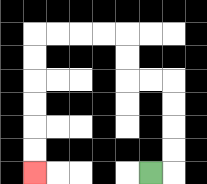{'start': '[6, 7]', 'end': '[1, 7]', 'path_directions': 'R,U,U,U,U,L,L,U,U,L,L,L,L,D,D,D,D,D,D', 'path_coordinates': '[[6, 7], [7, 7], [7, 6], [7, 5], [7, 4], [7, 3], [6, 3], [5, 3], [5, 2], [5, 1], [4, 1], [3, 1], [2, 1], [1, 1], [1, 2], [1, 3], [1, 4], [1, 5], [1, 6], [1, 7]]'}